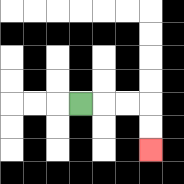{'start': '[3, 4]', 'end': '[6, 6]', 'path_directions': 'R,R,R,D,D', 'path_coordinates': '[[3, 4], [4, 4], [5, 4], [6, 4], [6, 5], [6, 6]]'}